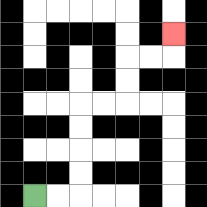{'start': '[1, 8]', 'end': '[7, 1]', 'path_directions': 'R,R,U,U,U,U,R,R,U,U,R,R,U', 'path_coordinates': '[[1, 8], [2, 8], [3, 8], [3, 7], [3, 6], [3, 5], [3, 4], [4, 4], [5, 4], [5, 3], [5, 2], [6, 2], [7, 2], [7, 1]]'}